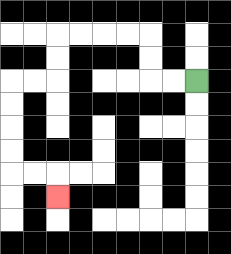{'start': '[8, 3]', 'end': '[2, 8]', 'path_directions': 'L,L,U,U,L,L,L,L,D,D,L,L,D,D,D,D,R,R,D', 'path_coordinates': '[[8, 3], [7, 3], [6, 3], [6, 2], [6, 1], [5, 1], [4, 1], [3, 1], [2, 1], [2, 2], [2, 3], [1, 3], [0, 3], [0, 4], [0, 5], [0, 6], [0, 7], [1, 7], [2, 7], [2, 8]]'}